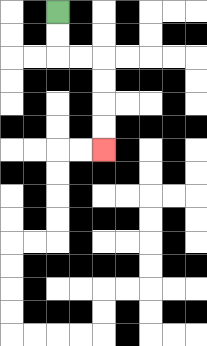{'start': '[2, 0]', 'end': '[4, 6]', 'path_directions': 'D,D,R,R,D,D,D,D', 'path_coordinates': '[[2, 0], [2, 1], [2, 2], [3, 2], [4, 2], [4, 3], [4, 4], [4, 5], [4, 6]]'}